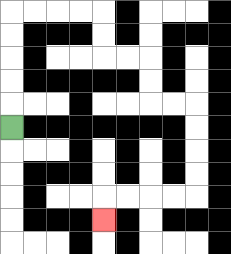{'start': '[0, 5]', 'end': '[4, 9]', 'path_directions': 'U,U,U,U,U,R,R,R,R,D,D,R,R,D,D,R,R,D,D,D,D,L,L,L,L,D', 'path_coordinates': '[[0, 5], [0, 4], [0, 3], [0, 2], [0, 1], [0, 0], [1, 0], [2, 0], [3, 0], [4, 0], [4, 1], [4, 2], [5, 2], [6, 2], [6, 3], [6, 4], [7, 4], [8, 4], [8, 5], [8, 6], [8, 7], [8, 8], [7, 8], [6, 8], [5, 8], [4, 8], [4, 9]]'}